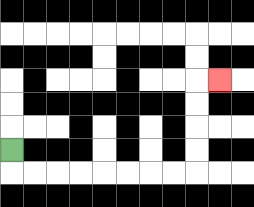{'start': '[0, 6]', 'end': '[9, 3]', 'path_directions': 'D,R,R,R,R,R,R,R,R,U,U,U,U,R', 'path_coordinates': '[[0, 6], [0, 7], [1, 7], [2, 7], [3, 7], [4, 7], [5, 7], [6, 7], [7, 7], [8, 7], [8, 6], [8, 5], [8, 4], [8, 3], [9, 3]]'}